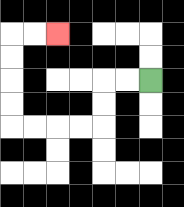{'start': '[6, 3]', 'end': '[2, 1]', 'path_directions': 'L,L,D,D,L,L,L,L,U,U,U,U,R,R', 'path_coordinates': '[[6, 3], [5, 3], [4, 3], [4, 4], [4, 5], [3, 5], [2, 5], [1, 5], [0, 5], [0, 4], [0, 3], [0, 2], [0, 1], [1, 1], [2, 1]]'}